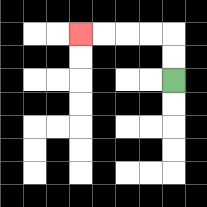{'start': '[7, 3]', 'end': '[3, 1]', 'path_directions': 'U,U,L,L,L,L', 'path_coordinates': '[[7, 3], [7, 2], [7, 1], [6, 1], [5, 1], [4, 1], [3, 1]]'}